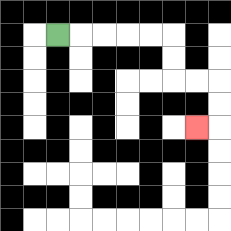{'start': '[2, 1]', 'end': '[8, 5]', 'path_directions': 'R,R,R,R,R,D,D,R,R,D,D,L', 'path_coordinates': '[[2, 1], [3, 1], [4, 1], [5, 1], [6, 1], [7, 1], [7, 2], [7, 3], [8, 3], [9, 3], [9, 4], [9, 5], [8, 5]]'}